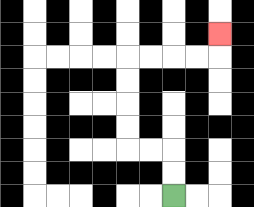{'start': '[7, 8]', 'end': '[9, 1]', 'path_directions': 'U,U,L,L,U,U,U,U,R,R,R,R,U', 'path_coordinates': '[[7, 8], [7, 7], [7, 6], [6, 6], [5, 6], [5, 5], [5, 4], [5, 3], [5, 2], [6, 2], [7, 2], [8, 2], [9, 2], [9, 1]]'}